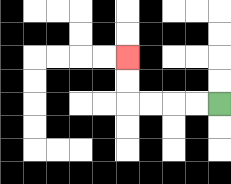{'start': '[9, 4]', 'end': '[5, 2]', 'path_directions': 'L,L,L,L,U,U', 'path_coordinates': '[[9, 4], [8, 4], [7, 4], [6, 4], [5, 4], [5, 3], [5, 2]]'}